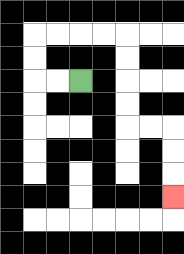{'start': '[3, 3]', 'end': '[7, 8]', 'path_directions': 'L,L,U,U,R,R,R,R,D,D,D,D,R,R,D,D,D', 'path_coordinates': '[[3, 3], [2, 3], [1, 3], [1, 2], [1, 1], [2, 1], [3, 1], [4, 1], [5, 1], [5, 2], [5, 3], [5, 4], [5, 5], [6, 5], [7, 5], [7, 6], [7, 7], [7, 8]]'}